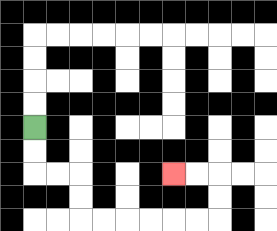{'start': '[1, 5]', 'end': '[7, 7]', 'path_directions': 'D,D,R,R,D,D,R,R,R,R,R,R,U,U,L,L', 'path_coordinates': '[[1, 5], [1, 6], [1, 7], [2, 7], [3, 7], [3, 8], [3, 9], [4, 9], [5, 9], [6, 9], [7, 9], [8, 9], [9, 9], [9, 8], [9, 7], [8, 7], [7, 7]]'}